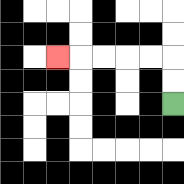{'start': '[7, 4]', 'end': '[2, 2]', 'path_directions': 'U,U,L,L,L,L,L', 'path_coordinates': '[[7, 4], [7, 3], [7, 2], [6, 2], [5, 2], [4, 2], [3, 2], [2, 2]]'}